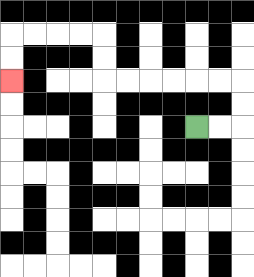{'start': '[8, 5]', 'end': '[0, 3]', 'path_directions': 'R,R,U,U,L,L,L,L,L,L,U,U,L,L,L,L,D,D', 'path_coordinates': '[[8, 5], [9, 5], [10, 5], [10, 4], [10, 3], [9, 3], [8, 3], [7, 3], [6, 3], [5, 3], [4, 3], [4, 2], [4, 1], [3, 1], [2, 1], [1, 1], [0, 1], [0, 2], [0, 3]]'}